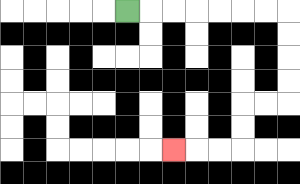{'start': '[5, 0]', 'end': '[7, 6]', 'path_directions': 'R,R,R,R,R,R,R,D,D,D,D,L,L,D,D,L,L,L', 'path_coordinates': '[[5, 0], [6, 0], [7, 0], [8, 0], [9, 0], [10, 0], [11, 0], [12, 0], [12, 1], [12, 2], [12, 3], [12, 4], [11, 4], [10, 4], [10, 5], [10, 6], [9, 6], [8, 6], [7, 6]]'}